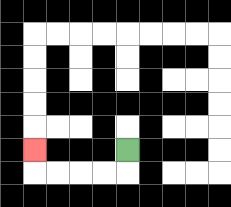{'start': '[5, 6]', 'end': '[1, 6]', 'path_directions': 'D,L,L,L,L,U', 'path_coordinates': '[[5, 6], [5, 7], [4, 7], [3, 7], [2, 7], [1, 7], [1, 6]]'}